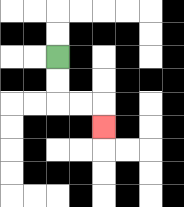{'start': '[2, 2]', 'end': '[4, 5]', 'path_directions': 'D,D,R,R,D', 'path_coordinates': '[[2, 2], [2, 3], [2, 4], [3, 4], [4, 4], [4, 5]]'}